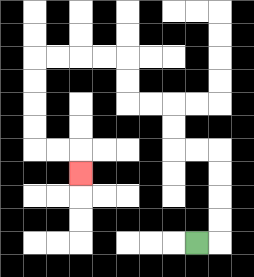{'start': '[8, 10]', 'end': '[3, 7]', 'path_directions': 'R,U,U,U,U,L,L,U,U,L,L,U,U,L,L,L,L,D,D,D,D,R,R,D', 'path_coordinates': '[[8, 10], [9, 10], [9, 9], [9, 8], [9, 7], [9, 6], [8, 6], [7, 6], [7, 5], [7, 4], [6, 4], [5, 4], [5, 3], [5, 2], [4, 2], [3, 2], [2, 2], [1, 2], [1, 3], [1, 4], [1, 5], [1, 6], [2, 6], [3, 6], [3, 7]]'}